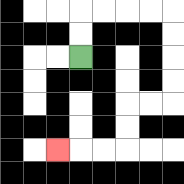{'start': '[3, 2]', 'end': '[2, 6]', 'path_directions': 'U,U,R,R,R,R,D,D,D,D,L,L,D,D,L,L,L', 'path_coordinates': '[[3, 2], [3, 1], [3, 0], [4, 0], [5, 0], [6, 0], [7, 0], [7, 1], [7, 2], [7, 3], [7, 4], [6, 4], [5, 4], [5, 5], [5, 6], [4, 6], [3, 6], [2, 6]]'}